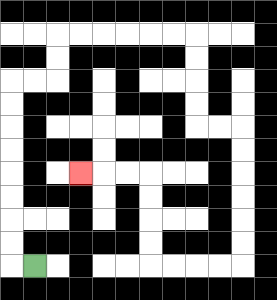{'start': '[1, 11]', 'end': '[3, 7]', 'path_directions': 'L,U,U,U,U,U,U,U,U,R,R,U,U,R,R,R,R,R,R,D,D,D,D,R,R,D,D,D,D,D,D,L,L,L,L,U,U,U,U,L,L,L', 'path_coordinates': '[[1, 11], [0, 11], [0, 10], [0, 9], [0, 8], [0, 7], [0, 6], [0, 5], [0, 4], [0, 3], [1, 3], [2, 3], [2, 2], [2, 1], [3, 1], [4, 1], [5, 1], [6, 1], [7, 1], [8, 1], [8, 2], [8, 3], [8, 4], [8, 5], [9, 5], [10, 5], [10, 6], [10, 7], [10, 8], [10, 9], [10, 10], [10, 11], [9, 11], [8, 11], [7, 11], [6, 11], [6, 10], [6, 9], [6, 8], [6, 7], [5, 7], [4, 7], [3, 7]]'}